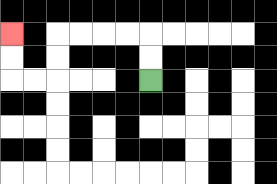{'start': '[6, 3]', 'end': '[0, 1]', 'path_directions': 'U,U,L,L,L,L,D,D,L,L,U,U', 'path_coordinates': '[[6, 3], [6, 2], [6, 1], [5, 1], [4, 1], [3, 1], [2, 1], [2, 2], [2, 3], [1, 3], [0, 3], [0, 2], [0, 1]]'}